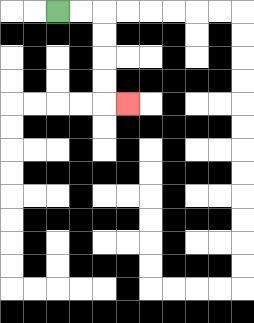{'start': '[2, 0]', 'end': '[5, 4]', 'path_directions': 'R,R,D,D,D,D,R', 'path_coordinates': '[[2, 0], [3, 0], [4, 0], [4, 1], [4, 2], [4, 3], [4, 4], [5, 4]]'}